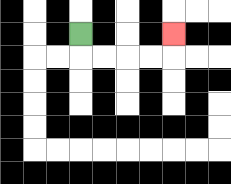{'start': '[3, 1]', 'end': '[7, 1]', 'path_directions': 'D,R,R,R,R,U', 'path_coordinates': '[[3, 1], [3, 2], [4, 2], [5, 2], [6, 2], [7, 2], [7, 1]]'}